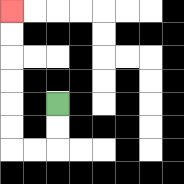{'start': '[2, 4]', 'end': '[0, 0]', 'path_directions': 'D,D,L,L,U,U,U,U,U,U', 'path_coordinates': '[[2, 4], [2, 5], [2, 6], [1, 6], [0, 6], [0, 5], [0, 4], [0, 3], [0, 2], [0, 1], [0, 0]]'}